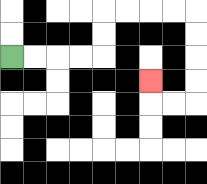{'start': '[0, 2]', 'end': '[6, 3]', 'path_directions': 'R,R,R,R,U,U,R,R,R,R,D,D,D,D,L,L,U', 'path_coordinates': '[[0, 2], [1, 2], [2, 2], [3, 2], [4, 2], [4, 1], [4, 0], [5, 0], [6, 0], [7, 0], [8, 0], [8, 1], [8, 2], [8, 3], [8, 4], [7, 4], [6, 4], [6, 3]]'}